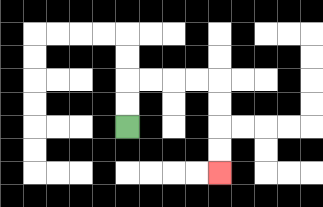{'start': '[5, 5]', 'end': '[9, 7]', 'path_directions': 'U,U,R,R,R,R,D,D,D,D', 'path_coordinates': '[[5, 5], [5, 4], [5, 3], [6, 3], [7, 3], [8, 3], [9, 3], [9, 4], [9, 5], [9, 6], [9, 7]]'}